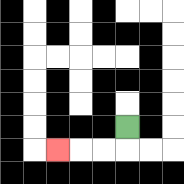{'start': '[5, 5]', 'end': '[2, 6]', 'path_directions': 'D,L,L,L', 'path_coordinates': '[[5, 5], [5, 6], [4, 6], [3, 6], [2, 6]]'}